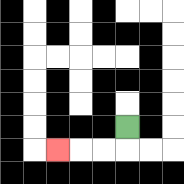{'start': '[5, 5]', 'end': '[2, 6]', 'path_directions': 'D,L,L,L', 'path_coordinates': '[[5, 5], [5, 6], [4, 6], [3, 6], [2, 6]]'}